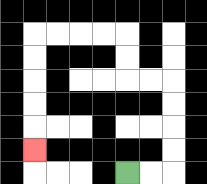{'start': '[5, 7]', 'end': '[1, 6]', 'path_directions': 'R,R,U,U,U,U,L,L,U,U,L,L,L,L,D,D,D,D,D', 'path_coordinates': '[[5, 7], [6, 7], [7, 7], [7, 6], [7, 5], [7, 4], [7, 3], [6, 3], [5, 3], [5, 2], [5, 1], [4, 1], [3, 1], [2, 1], [1, 1], [1, 2], [1, 3], [1, 4], [1, 5], [1, 6]]'}